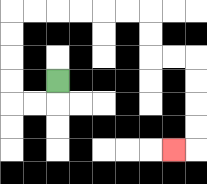{'start': '[2, 3]', 'end': '[7, 6]', 'path_directions': 'D,L,L,U,U,U,U,R,R,R,R,R,R,D,D,R,R,D,D,D,D,L', 'path_coordinates': '[[2, 3], [2, 4], [1, 4], [0, 4], [0, 3], [0, 2], [0, 1], [0, 0], [1, 0], [2, 0], [3, 0], [4, 0], [5, 0], [6, 0], [6, 1], [6, 2], [7, 2], [8, 2], [8, 3], [8, 4], [8, 5], [8, 6], [7, 6]]'}